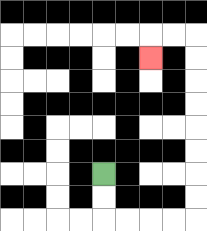{'start': '[4, 7]', 'end': '[6, 2]', 'path_directions': 'D,D,R,R,R,R,U,U,U,U,U,U,U,U,L,L,D', 'path_coordinates': '[[4, 7], [4, 8], [4, 9], [5, 9], [6, 9], [7, 9], [8, 9], [8, 8], [8, 7], [8, 6], [8, 5], [8, 4], [8, 3], [8, 2], [8, 1], [7, 1], [6, 1], [6, 2]]'}